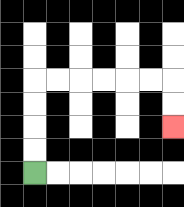{'start': '[1, 7]', 'end': '[7, 5]', 'path_directions': 'U,U,U,U,R,R,R,R,R,R,D,D', 'path_coordinates': '[[1, 7], [1, 6], [1, 5], [1, 4], [1, 3], [2, 3], [3, 3], [4, 3], [5, 3], [6, 3], [7, 3], [7, 4], [7, 5]]'}